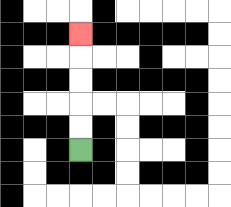{'start': '[3, 6]', 'end': '[3, 1]', 'path_directions': 'U,U,U,U,U', 'path_coordinates': '[[3, 6], [3, 5], [3, 4], [3, 3], [3, 2], [3, 1]]'}